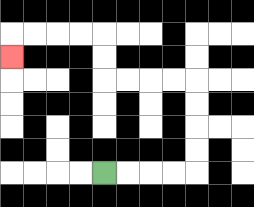{'start': '[4, 7]', 'end': '[0, 2]', 'path_directions': 'R,R,R,R,U,U,U,U,L,L,L,L,U,U,L,L,L,L,D', 'path_coordinates': '[[4, 7], [5, 7], [6, 7], [7, 7], [8, 7], [8, 6], [8, 5], [8, 4], [8, 3], [7, 3], [6, 3], [5, 3], [4, 3], [4, 2], [4, 1], [3, 1], [2, 1], [1, 1], [0, 1], [0, 2]]'}